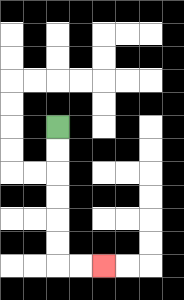{'start': '[2, 5]', 'end': '[4, 11]', 'path_directions': 'D,D,D,D,D,D,R,R', 'path_coordinates': '[[2, 5], [2, 6], [2, 7], [2, 8], [2, 9], [2, 10], [2, 11], [3, 11], [4, 11]]'}